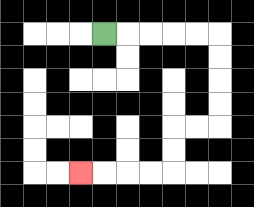{'start': '[4, 1]', 'end': '[3, 7]', 'path_directions': 'R,R,R,R,R,D,D,D,D,L,L,D,D,L,L,L,L', 'path_coordinates': '[[4, 1], [5, 1], [6, 1], [7, 1], [8, 1], [9, 1], [9, 2], [9, 3], [9, 4], [9, 5], [8, 5], [7, 5], [7, 6], [7, 7], [6, 7], [5, 7], [4, 7], [3, 7]]'}